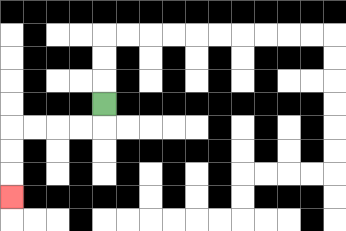{'start': '[4, 4]', 'end': '[0, 8]', 'path_directions': 'D,L,L,L,L,D,D,D', 'path_coordinates': '[[4, 4], [4, 5], [3, 5], [2, 5], [1, 5], [0, 5], [0, 6], [0, 7], [0, 8]]'}